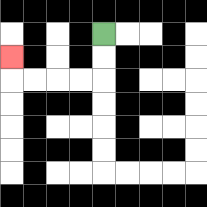{'start': '[4, 1]', 'end': '[0, 2]', 'path_directions': 'D,D,L,L,L,L,U', 'path_coordinates': '[[4, 1], [4, 2], [4, 3], [3, 3], [2, 3], [1, 3], [0, 3], [0, 2]]'}